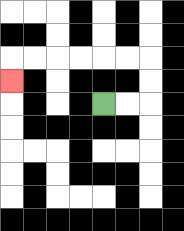{'start': '[4, 4]', 'end': '[0, 3]', 'path_directions': 'R,R,U,U,L,L,L,L,L,L,D', 'path_coordinates': '[[4, 4], [5, 4], [6, 4], [6, 3], [6, 2], [5, 2], [4, 2], [3, 2], [2, 2], [1, 2], [0, 2], [0, 3]]'}